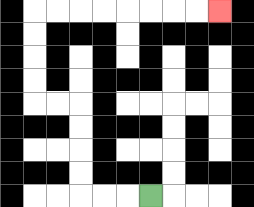{'start': '[6, 8]', 'end': '[9, 0]', 'path_directions': 'L,L,L,U,U,U,U,L,L,U,U,U,U,R,R,R,R,R,R,R,R', 'path_coordinates': '[[6, 8], [5, 8], [4, 8], [3, 8], [3, 7], [3, 6], [3, 5], [3, 4], [2, 4], [1, 4], [1, 3], [1, 2], [1, 1], [1, 0], [2, 0], [3, 0], [4, 0], [5, 0], [6, 0], [7, 0], [8, 0], [9, 0]]'}